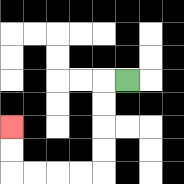{'start': '[5, 3]', 'end': '[0, 5]', 'path_directions': 'L,D,D,D,D,L,L,L,L,U,U', 'path_coordinates': '[[5, 3], [4, 3], [4, 4], [4, 5], [4, 6], [4, 7], [3, 7], [2, 7], [1, 7], [0, 7], [0, 6], [0, 5]]'}